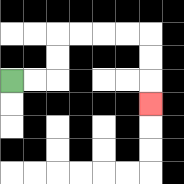{'start': '[0, 3]', 'end': '[6, 4]', 'path_directions': 'R,R,U,U,R,R,R,R,D,D,D', 'path_coordinates': '[[0, 3], [1, 3], [2, 3], [2, 2], [2, 1], [3, 1], [4, 1], [5, 1], [6, 1], [6, 2], [6, 3], [6, 4]]'}